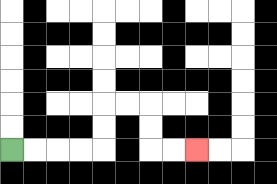{'start': '[0, 6]', 'end': '[8, 6]', 'path_directions': 'R,R,R,R,U,U,R,R,D,D,R,R', 'path_coordinates': '[[0, 6], [1, 6], [2, 6], [3, 6], [4, 6], [4, 5], [4, 4], [5, 4], [6, 4], [6, 5], [6, 6], [7, 6], [8, 6]]'}